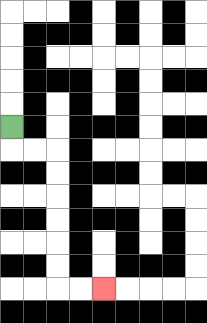{'start': '[0, 5]', 'end': '[4, 12]', 'path_directions': 'D,R,R,D,D,D,D,D,D,R,R', 'path_coordinates': '[[0, 5], [0, 6], [1, 6], [2, 6], [2, 7], [2, 8], [2, 9], [2, 10], [2, 11], [2, 12], [3, 12], [4, 12]]'}